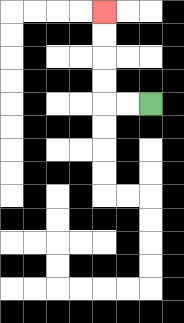{'start': '[6, 4]', 'end': '[4, 0]', 'path_directions': 'L,L,U,U,U,U', 'path_coordinates': '[[6, 4], [5, 4], [4, 4], [4, 3], [4, 2], [4, 1], [4, 0]]'}